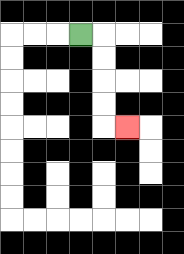{'start': '[3, 1]', 'end': '[5, 5]', 'path_directions': 'R,D,D,D,D,R', 'path_coordinates': '[[3, 1], [4, 1], [4, 2], [4, 3], [4, 4], [4, 5], [5, 5]]'}